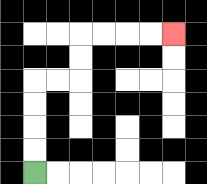{'start': '[1, 7]', 'end': '[7, 1]', 'path_directions': 'U,U,U,U,R,R,U,U,R,R,R,R', 'path_coordinates': '[[1, 7], [1, 6], [1, 5], [1, 4], [1, 3], [2, 3], [3, 3], [3, 2], [3, 1], [4, 1], [5, 1], [6, 1], [7, 1]]'}